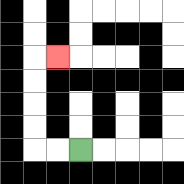{'start': '[3, 6]', 'end': '[2, 2]', 'path_directions': 'L,L,U,U,U,U,R', 'path_coordinates': '[[3, 6], [2, 6], [1, 6], [1, 5], [1, 4], [1, 3], [1, 2], [2, 2]]'}